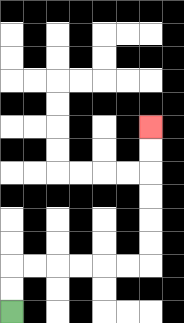{'start': '[0, 13]', 'end': '[6, 5]', 'path_directions': 'U,U,R,R,R,R,R,R,U,U,U,U,U,U', 'path_coordinates': '[[0, 13], [0, 12], [0, 11], [1, 11], [2, 11], [3, 11], [4, 11], [5, 11], [6, 11], [6, 10], [6, 9], [6, 8], [6, 7], [6, 6], [6, 5]]'}